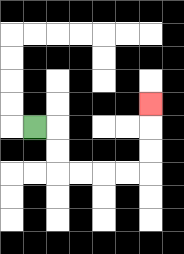{'start': '[1, 5]', 'end': '[6, 4]', 'path_directions': 'R,D,D,R,R,R,R,U,U,U', 'path_coordinates': '[[1, 5], [2, 5], [2, 6], [2, 7], [3, 7], [4, 7], [5, 7], [6, 7], [6, 6], [6, 5], [6, 4]]'}